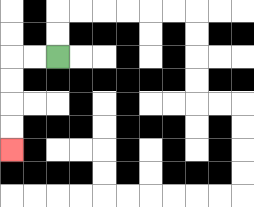{'start': '[2, 2]', 'end': '[0, 6]', 'path_directions': 'L,L,D,D,D,D', 'path_coordinates': '[[2, 2], [1, 2], [0, 2], [0, 3], [0, 4], [0, 5], [0, 6]]'}